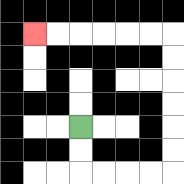{'start': '[3, 5]', 'end': '[1, 1]', 'path_directions': 'D,D,R,R,R,R,U,U,U,U,U,U,L,L,L,L,L,L', 'path_coordinates': '[[3, 5], [3, 6], [3, 7], [4, 7], [5, 7], [6, 7], [7, 7], [7, 6], [7, 5], [7, 4], [7, 3], [7, 2], [7, 1], [6, 1], [5, 1], [4, 1], [3, 1], [2, 1], [1, 1]]'}